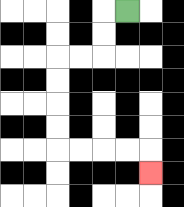{'start': '[5, 0]', 'end': '[6, 7]', 'path_directions': 'L,D,D,L,L,D,D,D,D,R,R,R,R,D', 'path_coordinates': '[[5, 0], [4, 0], [4, 1], [4, 2], [3, 2], [2, 2], [2, 3], [2, 4], [2, 5], [2, 6], [3, 6], [4, 6], [5, 6], [6, 6], [6, 7]]'}